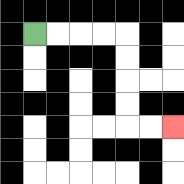{'start': '[1, 1]', 'end': '[7, 5]', 'path_directions': 'R,R,R,R,D,D,D,D,R,R', 'path_coordinates': '[[1, 1], [2, 1], [3, 1], [4, 1], [5, 1], [5, 2], [5, 3], [5, 4], [5, 5], [6, 5], [7, 5]]'}